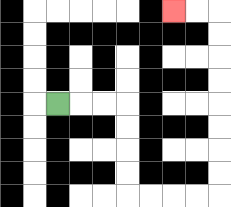{'start': '[2, 4]', 'end': '[7, 0]', 'path_directions': 'R,R,R,D,D,D,D,R,R,R,R,U,U,U,U,U,U,U,U,L,L', 'path_coordinates': '[[2, 4], [3, 4], [4, 4], [5, 4], [5, 5], [5, 6], [5, 7], [5, 8], [6, 8], [7, 8], [8, 8], [9, 8], [9, 7], [9, 6], [9, 5], [9, 4], [9, 3], [9, 2], [9, 1], [9, 0], [8, 0], [7, 0]]'}